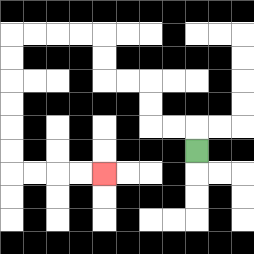{'start': '[8, 6]', 'end': '[4, 7]', 'path_directions': 'U,L,L,U,U,L,L,U,U,L,L,L,L,D,D,D,D,D,D,R,R,R,R', 'path_coordinates': '[[8, 6], [8, 5], [7, 5], [6, 5], [6, 4], [6, 3], [5, 3], [4, 3], [4, 2], [4, 1], [3, 1], [2, 1], [1, 1], [0, 1], [0, 2], [0, 3], [0, 4], [0, 5], [0, 6], [0, 7], [1, 7], [2, 7], [3, 7], [4, 7]]'}